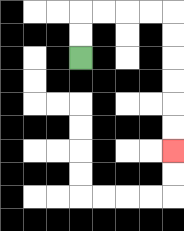{'start': '[3, 2]', 'end': '[7, 6]', 'path_directions': 'U,U,R,R,R,R,D,D,D,D,D,D', 'path_coordinates': '[[3, 2], [3, 1], [3, 0], [4, 0], [5, 0], [6, 0], [7, 0], [7, 1], [7, 2], [7, 3], [7, 4], [7, 5], [7, 6]]'}